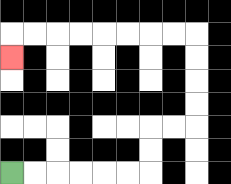{'start': '[0, 7]', 'end': '[0, 2]', 'path_directions': 'R,R,R,R,R,R,U,U,R,R,U,U,U,U,L,L,L,L,L,L,L,L,D', 'path_coordinates': '[[0, 7], [1, 7], [2, 7], [3, 7], [4, 7], [5, 7], [6, 7], [6, 6], [6, 5], [7, 5], [8, 5], [8, 4], [8, 3], [8, 2], [8, 1], [7, 1], [6, 1], [5, 1], [4, 1], [3, 1], [2, 1], [1, 1], [0, 1], [0, 2]]'}